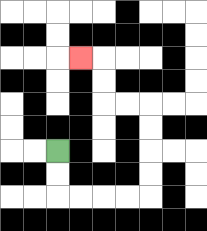{'start': '[2, 6]', 'end': '[3, 2]', 'path_directions': 'D,D,R,R,R,R,U,U,U,U,L,L,U,U,L', 'path_coordinates': '[[2, 6], [2, 7], [2, 8], [3, 8], [4, 8], [5, 8], [6, 8], [6, 7], [6, 6], [6, 5], [6, 4], [5, 4], [4, 4], [4, 3], [4, 2], [3, 2]]'}